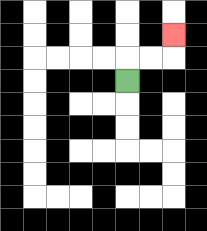{'start': '[5, 3]', 'end': '[7, 1]', 'path_directions': 'U,R,R,U', 'path_coordinates': '[[5, 3], [5, 2], [6, 2], [7, 2], [7, 1]]'}